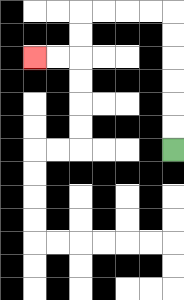{'start': '[7, 6]', 'end': '[1, 2]', 'path_directions': 'U,U,U,U,U,U,L,L,L,L,D,D,L,L', 'path_coordinates': '[[7, 6], [7, 5], [7, 4], [7, 3], [7, 2], [7, 1], [7, 0], [6, 0], [5, 0], [4, 0], [3, 0], [3, 1], [3, 2], [2, 2], [1, 2]]'}